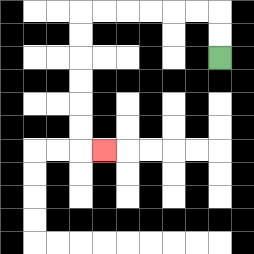{'start': '[9, 2]', 'end': '[4, 6]', 'path_directions': 'U,U,L,L,L,L,L,L,D,D,D,D,D,D,R', 'path_coordinates': '[[9, 2], [9, 1], [9, 0], [8, 0], [7, 0], [6, 0], [5, 0], [4, 0], [3, 0], [3, 1], [3, 2], [3, 3], [3, 4], [3, 5], [3, 6], [4, 6]]'}